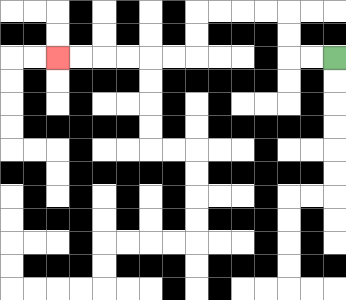{'start': '[14, 2]', 'end': '[2, 2]', 'path_directions': 'L,L,U,U,L,L,L,L,D,D,L,L,L,L,L,L', 'path_coordinates': '[[14, 2], [13, 2], [12, 2], [12, 1], [12, 0], [11, 0], [10, 0], [9, 0], [8, 0], [8, 1], [8, 2], [7, 2], [6, 2], [5, 2], [4, 2], [3, 2], [2, 2]]'}